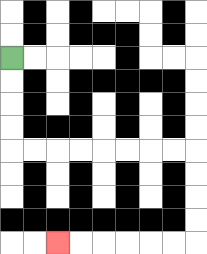{'start': '[0, 2]', 'end': '[2, 10]', 'path_directions': 'D,D,D,D,R,R,R,R,R,R,R,R,D,D,D,D,L,L,L,L,L,L', 'path_coordinates': '[[0, 2], [0, 3], [0, 4], [0, 5], [0, 6], [1, 6], [2, 6], [3, 6], [4, 6], [5, 6], [6, 6], [7, 6], [8, 6], [8, 7], [8, 8], [8, 9], [8, 10], [7, 10], [6, 10], [5, 10], [4, 10], [3, 10], [2, 10]]'}